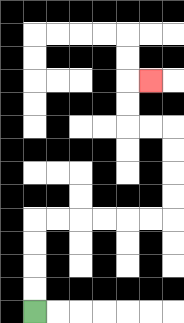{'start': '[1, 13]', 'end': '[6, 3]', 'path_directions': 'U,U,U,U,R,R,R,R,R,R,U,U,U,U,L,L,U,U,R', 'path_coordinates': '[[1, 13], [1, 12], [1, 11], [1, 10], [1, 9], [2, 9], [3, 9], [4, 9], [5, 9], [6, 9], [7, 9], [7, 8], [7, 7], [7, 6], [7, 5], [6, 5], [5, 5], [5, 4], [5, 3], [6, 3]]'}